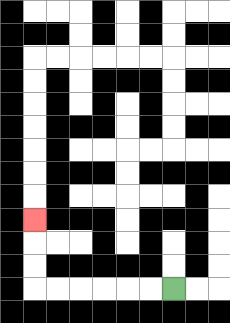{'start': '[7, 12]', 'end': '[1, 9]', 'path_directions': 'L,L,L,L,L,L,U,U,U', 'path_coordinates': '[[7, 12], [6, 12], [5, 12], [4, 12], [3, 12], [2, 12], [1, 12], [1, 11], [1, 10], [1, 9]]'}